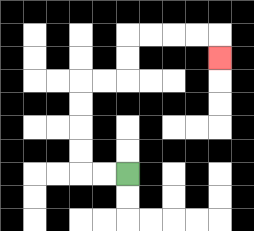{'start': '[5, 7]', 'end': '[9, 2]', 'path_directions': 'L,L,U,U,U,U,R,R,U,U,R,R,R,R,D', 'path_coordinates': '[[5, 7], [4, 7], [3, 7], [3, 6], [3, 5], [3, 4], [3, 3], [4, 3], [5, 3], [5, 2], [5, 1], [6, 1], [7, 1], [8, 1], [9, 1], [9, 2]]'}